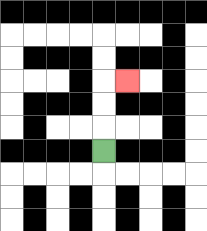{'start': '[4, 6]', 'end': '[5, 3]', 'path_directions': 'U,U,U,R', 'path_coordinates': '[[4, 6], [4, 5], [4, 4], [4, 3], [5, 3]]'}